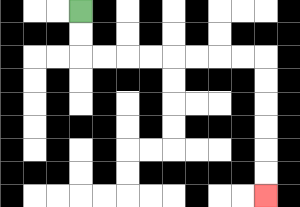{'start': '[3, 0]', 'end': '[11, 8]', 'path_directions': 'D,D,R,R,R,R,R,R,R,R,D,D,D,D,D,D', 'path_coordinates': '[[3, 0], [3, 1], [3, 2], [4, 2], [5, 2], [6, 2], [7, 2], [8, 2], [9, 2], [10, 2], [11, 2], [11, 3], [11, 4], [11, 5], [11, 6], [11, 7], [11, 8]]'}